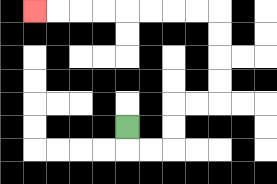{'start': '[5, 5]', 'end': '[1, 0]', 'path_directions': 'D,R,R,U,U,R,R,U,U,U,U,L,L,L,L,L,L,L,L', 'path_coordinates': '[[5, 5], [5, 6], [6, 6], [7, 6], [7, 5], [7, 4], [8, 4], [9, 4], [9, 3], [9, 2], [9, 1], [9, 0], [8, 0], [7, 0], [6, 0], [5, 0], [4, 0], [3, 0], [2, 0], [1, 0]]'}